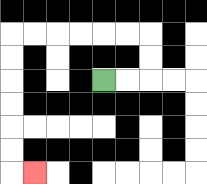{'start': '[4, 3]', 'end': '[1, 7]', 'path_directions': 'R,R,U,U,L,L,L,L,L,L,D,D,D,D,D,D,R', 'path_coordinates': '[[4, 3], [5, 3], [6, 3], [6, 2], [6, 1], [5, 1], [4, 1], [3, 1], [2, 1], [1, 1], [0, 1], [0, 2], [0, 3], [0, 4], [0, 5], [0, 6], [0, 7], [1, 7]]'}